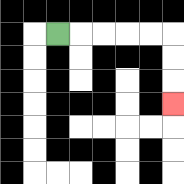{'start': '[2, 1]', 'end': '[7, 4]', 'path_directions': 'R,R,R,R,R,D,D,D', 'path_coordinates': '[[2, 1], [3, 1], [4, 1], [5, 1], [6, 1], [7, 1], [7, 2], [7, 3], [7, 4]]'}